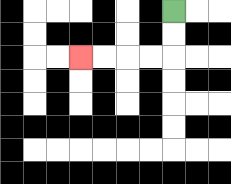{'start': '[7, 0]', 'end': '[3, 2]', 'path_directions': 'D,D,L,L,L,L', 'path_coordinates': '[[7, 0], [7, 1], [7, 2], [6, 2], [5, 2], [4, 2], [3, 2]]'}